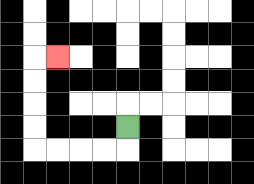{'start': '[5, 5]', 'end': '[2, 2]', 'path_directions': 'D,L,L,L,L,U,U,U,U,R', 'path_coordinates': '[[5, 5], [5, 6], [4, 6], [3, 6], [2, 6], [1, 6], [1, 5], [1, 4], [1, 3], [1, 2], [2, 2]]'}